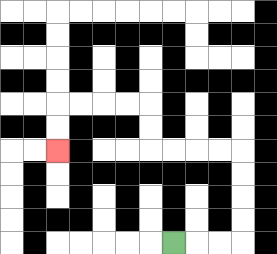{'start': '[7, 10]', 'end': '[2, 6]', 'path_directions': 'R,R,R,U,U,U,U,L,L,L,L,U,U,L,L,L,L,D,D', 'path_coordinates': '[[7, 10], [8, 10], [9, 10], [10, 10], [10, 9], [10, 8], [10, 7], [10, 6], [9, 6], [8, 6], [7, 6], [6, 6], [6, 5], [6, 4], [5, 4], [4, 4], [3, 4], [2, 4], [2, 5], [2, 6]]'}